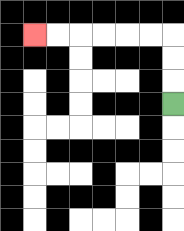{'start': '[7, 4]', 'end': '[1, 1]', 'path_directions': 'U,U,U,L,L,L,L,L,L', 'path_coordinates': '[[7, 4], [7, 3], [7, 2], [7, 1], [6, 1], [5, 1], [4, 1], [3, 1], [2, 1], [1, 1]]'}